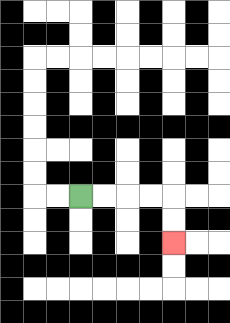{'start': '[3, 8]', 'end': '[7, 10]', 'path_directions': 'R,R,R,R,D,D', 'path_coordinates': '[[3, 8], [4, 8], [5, 8], [6, 8], [7, 8], [7, 9], [7, 10]]'}